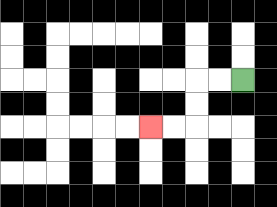{'start': '[10, 3]', 'end': '[6, 5]', 'path_directions': 'L,L,D,D,L,L', 'path_coordinates': '[[10, 3], [9, 3], [8, 3], [8, 4], [8, 5], [7, 5], [6, 5]]'}